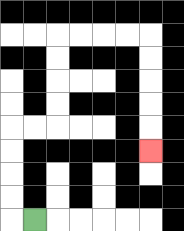{'start': '[1, 9]', 'end': '[6, 6]', 'path_directions': 'L,U,U,U,U,R,R,U,U,U,U,R,R,R,R,D,D,D,D,D', 'path_coordinates': '[[1, 9], [0, 9], [0, 8], [0, 7], [0, 6], [0, 5], [1, 5], [2, 5], [2, 4], [2, 3], [2, 2], [2, 1], [3, 1], [4, 1], [5, 1], [6, 1], [6, 2], [6, 3], [6, 4], [6, 5], [6, 6]]'}